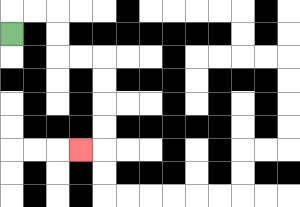{'start': '[0, 1]', 'end': '[3, 6]', 'path_directions': 'U,R,R,D,D,R,R,D,D,D,D,L', 'path_coordinates': '[[0, 1], [0, 0], [1, 0], [2, 0], [2, 1], [2, 2], [3, 2], [4, 2], [4, 3], [4, 4], [4, 5], [4, 6], [3, 6]]'}